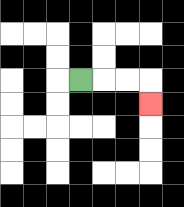{'start': '[3, 3]', 'end': '[6, 4]', 'path_directions': 'R,R,R,D', 'path_coordinates': '[[3, 3], [4, 3], [5, 3], [6, 3], [6, 4]]'}